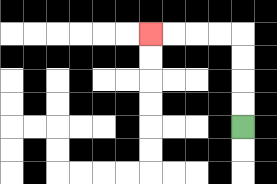{'start': '[10, 5]', 'end': '[6, 1]', 'path_directions': 'U,U,U,U,L,L,L,L', 'path_coordinates': '[[10, 5], [10, 4], [10, 3], [10, 2], [10, 1], [9, 1], [8, 1], [7, 1], [6, 1]]'}